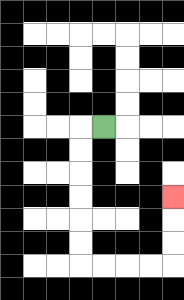{'start': '[4, 5]', 'end': '[7, 8]', 'path_directions': 'L,D,D,D,D,D,D,R,R,R,R,U,U,U', 'path_coordinates': '[[4, 5], [3, 5], [3, 6], [3, 7], [3, 8], [3, 9], [3, 10], [3, 11], [4, 11], [5, 11], [6, 11], [7, 11], [7, 10], [7, 9], [7, 8]]'}